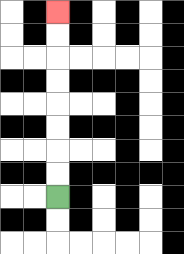{'start': '[2, 8]', 'end': '[2, 0]', 'path_directions': 'U,U,U,U,U,U,U,U', 'path_coordinates': '[[2, 8], [2, 7], [2, 6], [2, 5], [2, 4], [2, 3], [2, 2], [2, 1], [2, 0]]'}